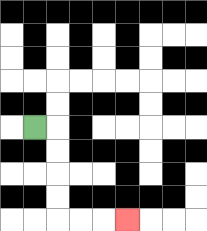{'start': '[1, 5]', 'end': '[5, 9]', 'path_directions': 'R,D,D,D,D,R,R,R', 'path_coordinates': '[[1, 5], [2, 5], [2, 6], [2, 7], [2, 8], [2, 9], [3, 9], [4, 9], [5, 9]]'}